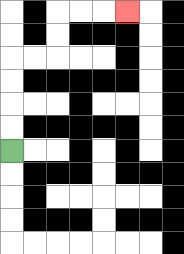{'start': '[0, 6]', 'end': '[5, 0]', 'path_directions': 'U,U,U,U,R,R,U,U,R,R,R', 'path_coordinates': '[[0, 6], [0, 5], [0, 4], [0, 3], [0, 2], [1, 2], [2, 2], [2, 1], [2, 0], [3, 0], [4, 0], [5, 0]]'}